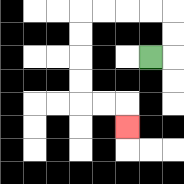{'start': '[6, 2]', 'end': '[5, 5]', 'path_directions': 'R,U,U,L,L,L,L,D,D,D,D,R,R,D', 'path_coordinates': '[[6, 2], [7, 2], [7, 1], [7, 0], [6, 0], [5, 0], [4, 0], [3, 0], [3, 1], [3, 2], [3, 3], [3, 4], [4, 4], [5, 4], [5, 5]]'}